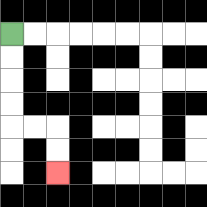{'start': '[0, 1]', 'end': '[2, 7]', 'path_directions': 'D,D,D,D,R,R,D,D', 'path_coordinates': '[[0, 1], [0, 2], [0, 3], [0, 4], [0, 5], [1, 5], [2, 5], [2, 6], [2, 7]]'}